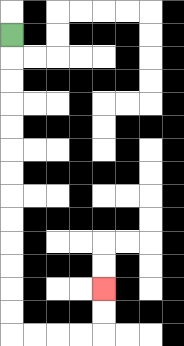{'start': '[0, 1]', 'end': '[4, 12]', 'path_directions': 'D,D,D,D,D,D,D,D,D,D,D,D,D,R,R,R,R,U,U', 'path_coordinates': '[[0, 1], [0, 2], [0, 3], [0, 4], [0, 5], [0, 6], [0, 7], [0, 8], [0, 9], [0, 10], [0, 11], [0, 12], [0, 13], [0, 14], [1, 14], [2, 14], [3, 14], [4, 14], [4, 13], [4, 12]]'}